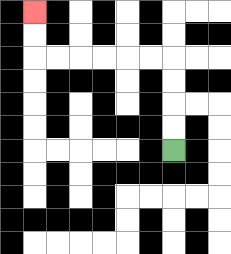{'start': '[7, 6]', 'end': '[1, 0]', 'path_directions': 'U,U,U,U,L,L,L,L,L,L,U,U', 'path_coordinates': '[[7, 6], [7, 5], [7, 4], [7, 3], [7, 2], [6, 2], [5, 2], [4, 2], [3, 2], [2, 2], [1, 2], [1, 1], [1, 0]]'}